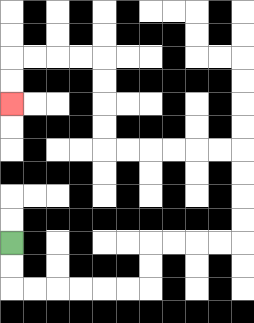{'start': '[0, 10]', 'end': '[0, 4]', 'path_directions': 'D,D,R,R,R,R,R,R,U,U,R,R,R,R,U,U,U,U,L,L,L,L,L,L,U,U,U,U,L,L,L,L,D,D', 'path_coordinates': '[[0, 10], [0, 11], [0, 12], [1, 12], [2, 12], [3, 12], [4, 12], [5, 12], [6, 12], [6, 11], [6, 10], [7, 10], [8, 10], [9, 10], [10, 10], [10, 9], [10, 8], [10, 7], [10, 6], [9, 6], [8, 6], [7, 6], [6, 6], [5, 6], [4, 6], [4, 5], [4, 4], [4, 3], [4, 2], [3, 2], [2, 2], [1, 2], [0, 2], [0, 3], [0, 4]]'}